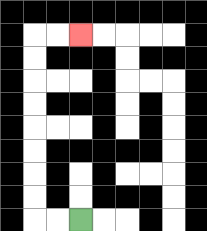{'start': '[3, 9]', 'end': '[3, 1]', 'path_directions': 'L,L,U,U,U,U,U,U,U,U,R,R', 'path_coordinates': '[[3, 9], [2, 9], [1, 9], [1, 8], [1, 7], [1, 6], [1, 5], [1, 4], [1, 3], [1, 2], [1, 1], [2, 1], [3, 1]]'}